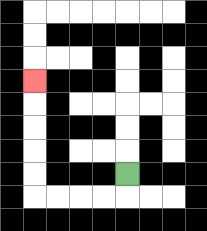{'start': '[5, 7]', 'end': '[1, 3]', 'path_directions': 'D,L,L,L,L,U,U,U,U,U', 'path_coordinates': '[[5, 7], [5, 8], [4, 8], [3, 8], [2, 8], [1, 8], [1, 7], [1, 6], [1, 5], [1, 4], [1, 3]]'}